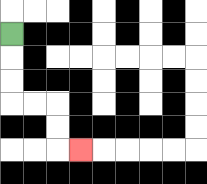{'start': '[0, 1]', 'end': '[3, 6]', 'path_directions': 'D,D,D,R,R,D,D,R', 'path_coordinates': '[[0, 1], [0, 2], [0, 3], [0, 4], [1, 4], [2, 4], [2, 5], [2, 6], [3, 6]]'}